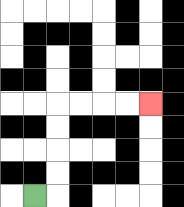{'start': '[1, 8]', 'end': '[6, 4]', 'path_directions': 'R,U,U,U,U,R,R,R,R', 'path_coordinates': '[[1, 8], [2, 8], [2, 7], [2, 6], [2, 5], [2, 4], [3, 4], [4, 4], [5, 4], [6, 4]]'}